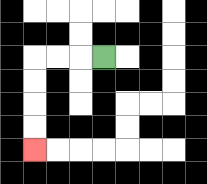{'start': '[4, 2]', 'end': '[1, 6]', 'path_directions': 'L,L,L,D,D,D,D', 'path_coordinates': '[[4, 2], [3, 2], [2, 2], [1, 2], [1, 3], [1, 4], [1, 5], [1, 6]]'}